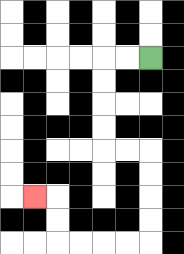{'start': '[6, 2]', 'end': '[1, 8]', 'path_directions': 'L,L,D,D,D,D,R,R,D,D,D,D,L,L,L,L,U,U,L', 'path_coordinates': '[[6, 2], [5, 2], [4, 2], [4, 3], [4, 4], [4, 5], [4, 6], [5, 6], [6, 6], [6, 7], [6, 8], [6, 9], [6, 10], [5, 10], [4, 10], [3, 10], [2, 10], [2, 9], [2, 8], [1, 8]]'}